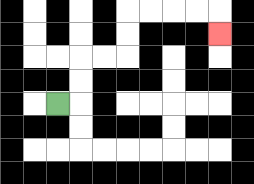{'start': '[2, 4]', 'end': '[9, 1]', 'path_directions': 'R,U,U,R,R,U,U,R,R,R,R,D', 'path_coordinates': '[[2, 4], [3, 4], [3, 3], [3, 2], [4, 2], [5, 2], [5, 1], [5, 0], [6, 0], [7, 0], [8, 0], [9, 0], [9, 1]]'}